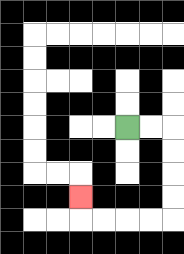{'start': '[5, 5]', 'end': '[3, 8]', 'path_directions': 'R,R,D,D,D,D,L,L,L,L,U', 'path_coordinates': '[[5, 5], [6, 5], [7, 5], [7, 6], [7, 7], [7, 8], [7, 9], [6, 9], [5, 9], [4, 9], [3, 9], [3, 8]]'}